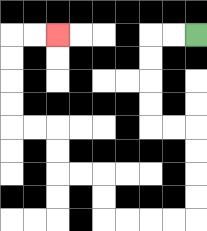{'start': '[8, 1]', 'end': '[2, 1]', 'path_directions': 'L,L,D,D,D,D,R,R,D,D,D,D,L,L,L,L,U,U,L,L,U,U,L,L,U,U,U,U,R,R', 'path_coordinates': '[[8, 1], [7, 1], [6, 1], [6, 2], [6, 3], [6, 4], [6, 5], [7, 5], [8, 5], [8, 6], [8, 7], [8, 8], [8, 9], [7, 9], [6, 9], [5, 9], [4, 9], [4, 8], [4, 7], [3, 7], [2, 7], [2, 6], [2, 5], [1, 5], [0, 5], [0, 4], [0, 3], [0, 2], [0, 1], [1, 1], [2, 1]]'}